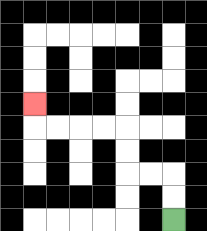{'start': '[7, 9]', 'end': '[1, 4]', 'path_directions': 'U,U,L,L,U,U,L,L,L,L,U', 'path_coordinates': '[[7, 9], [7, 8], [7, 7], [6, 7], [5, 7], [5, 6], [5, 5], [4, 5], [3, 5], [2, 5], [1, 5], [1, 4]]'}